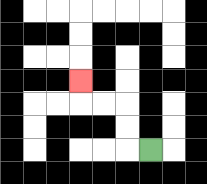{'start': '[6, 6]', 'end': '[3, 3]', 'path_directions': 'L,U,U,L,L,U', 'path_coordinates': '[[6, 6], [5, 6], [5, 5], [5, 4], [4, 4], [3, 4], [3, 3]]'}